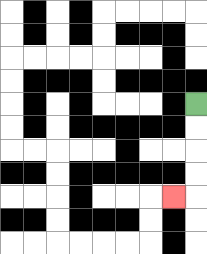{'start': '[8, 4]', 'end': '[7, 8]', 'path_directions': 'D,D,D,D,L', 'path_coordinates': '[[8, 4], [8, 5], [8, 6], [8, 7], [8, 8], [7, 8]]'}